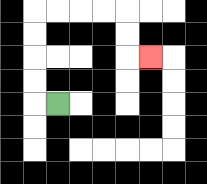{'start': '[2, 4]', 'end': '[6, 2]', 'path_directions': 'L,U,U,U,U,R,R,R,R,D,D,R', 'path_coordinates': '[[2, 4], [1, 4], [1, 3], [1, 2], [1, 1], [1, 0], [2, 0], [3, 0], [4, 0], [5, 0], [5, 1], [5, 2], [6, 2]]'}